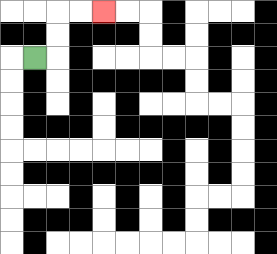{'start': '[1, 2]', 'end': '[4, 0]', 'path_directions': 'R,U,U,R,R', 'path_coordinates': '[[1, 2], [2, 2], [2, 1], [2, 0], [3, 0], [4, 0]]'}